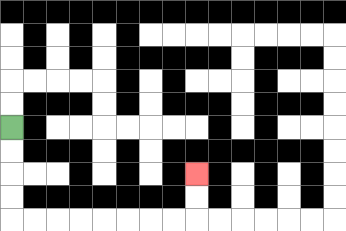{'start': '[0, 5]', 'end': '[8, 7]', 'path_directions': 'D,D,D,D,R,R,R,R,R,R,R,R,U,U', 'path_coordinates': '[[0, 5], [0, 6], [0, 7], [0, 8], [0, 9], [1, 9], [2, 9], [3, 9], [4, 9], [5, 9], [6, 9], [7, 9], [8, 9], [8, 8], [8, 7]]'}